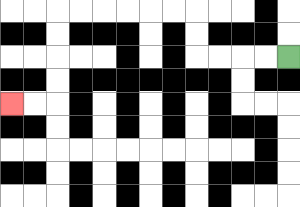{'start': '[12, 2]', 'end': '[0, 4]', 'path_directions': 'L,L,L,L,U,U,L,L,L,L,L,L,D,D,D,D,L,L', 'path_coordinates': '[[12, 2], [11, 2], [10, 2], [9, 2], [8, 2], [8, 1], [8, 0], [7, 0], [6, 0], [5, 0], [4, 0], [3, 0], [2, 0], [2, 1], [2, 2], [2, 3], [2, 4], [1, 4], [0, 4]]'}